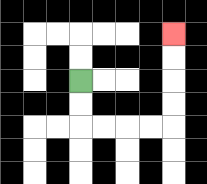{'start': '[3, 3]', 'end': '[7, 1]', 'path_directions': 'D,D,R,R,R,R,U,U,U,U', 'path_coordinates': '[[3, 3], [3, 4], [3, 5], [4, 5], [5, 5], [6, 5], [7, 5], [7, 4], [7, 3], [7, 2], [7, 1]]'}